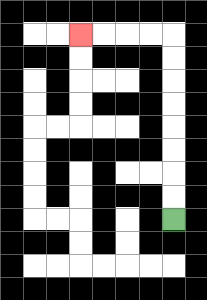{'start': '[7, 9]', 'end': '[3, 1]', 'path_directions': 'U,U,U,U,U,U,U,U,L,L,L,L', 'path_coordinates': '[[7, 9], [7, 8], [7, 7], [7, 6], [7, 5], [7, 4], [7, 3], [7, 2], [7, 1], [6, 1], [5, 1], [4, 1], [3, 1]]'}